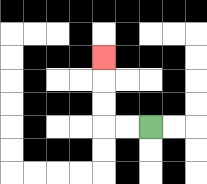{'start': '[6, 5]', 'end': '[4, 2]', 'path_directions': 'L,L,U,U,U', 'path_coordinates': '[[6, 5], [5, 5], [4, 5], [4, 4], [4, 3], [4, 2]]'}